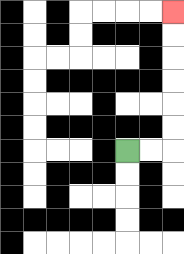{'start': '[5, 6]', 'end': '[7, 0]', 'path_directions': 'R,R,U,U,U,U,U,U', 'path_coordinates': '[[5, 6], [6, 6], [7, 6], [7, 5], [7, 4], [7, 3], [7, 2], [7, 1], [7, 0]]'}